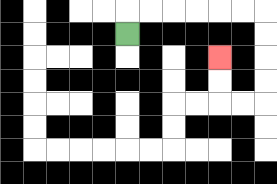{'start': '[5, 1]', 'end': '[9, 2]', 'path_directions': 'U,R,R,R,R,R,R,D,D,D,D,L,L,U,U', 'path_coordinates': '[[5, 1], [5, 0], [6, 0], [7, 0], [8, 0], [9, 0], [10, 0], [11, 0], [11, 1], [11, 2], [11, 3], [11, 4], [10, 4], [9, 4], [9, 3], [9, 2]]'}